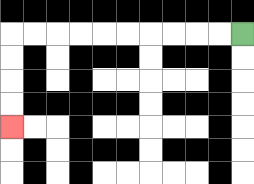{'start': '[10, 1]', 'end': '[0, 5]', 'path_directions': 'L,L,L,L,L,L,L,L,L,L,D,D,D,D', 'path_coordinates': '[[10, 1], [9, 1], [8, 1], [7, 1], [6, 1], [5, 1], [4, 1], [3, 1], [2, 1], [1, 1], [0, 1], [0, 2], [0, 3], [0, 4], [0, 5]]'}